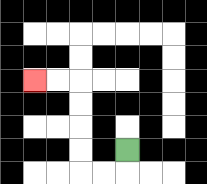{'start': '[5, 6]', 'end': '[1, 3]', 'path_directions': 'D,L,L,U,U,U,U,L,L', 'path_coordinates': '[[5, 6], [5, 7], [4, 7], [3, 7], [3, 6], [3, 5], [3, 4], [3, 3], [2, 3], [1, 3]]'}